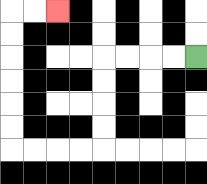{'start': '[8, 2]', 'end': '[2, 0]', 'path_directions': 'L,L,L,L,D,D,D,D,L,L,L,L,U,U,U,U,U,U,R,R', 'path_coordinates': '[[8, 2], [7, 2], [6, 2], [5, 2], [4, 2], [4, 3], [4, 4], [4, 5], [4, 6], [3, 6], [2, 6], [1, 6], [0, 6], [0, 5], [0, 4], [0, 3], [0, 2], [0, 1], [0, 0], [1, 0], [2, 0]]'}